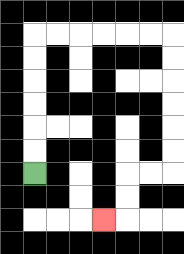{'start': '[1, 7]', 'end': '[4, 9]', 'path_directions': 'U,U,U,U,U,U,R,R,R,R,R,R,D,D,D,D,D,D,L,L,D,D,L', 'path_coordinates': '[[1, 7], [1, 6], [1, 5], [1, 4], [1, 3], [1, 2], [1, 1], [2, 1], [3, 1], [4, 1], [5, 1], [6, 1], [7, 1], [7, 2], [7, 3], [7, 4], [7, 5], [7, 6], [7, 7], [6, 7], [5, 7], [5, 8], [5, 9], [4, 9]]'}